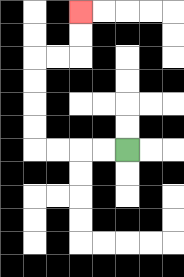{'start': '[5, 6]', 'end': '[3, 0]', 'path_directions': 'L,L,L,L,U,U,U,U,R,R,U,U', 'path_coordinates': '[[5, 6], [4, 6], [3, 6], [2, 6], [1, 6], [1, 5], [1, 4], [1, 3], [1, 2], [2, 2], [3, 2], [3, 1], [3, 0]]'}